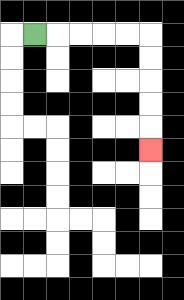{'start': '[1, 1]', 'end': '[6, 6]', 'path_directions': 'R,R,R,R,R,D,D,D,D,D', 'path_coordinates': '[[1, 1], [2, 1], [3, 1], [4, 1], [5, 1], [6, 1], [6, 2], [6, 3], [6, 4], [6, 5], [6, 6]]'}